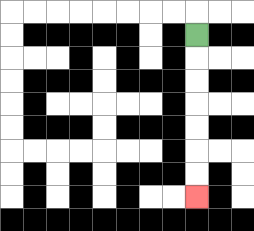{'start': '[8, 1]', 'end': '[8, 8]', 'path_directions': 'D,D,D,D,D,D,D', 'path_coordinates': '[[8, 1], [8, 2], [8, 3], [8, 4], [8, 5], [8, 6], [8, 7], [8, 8]]'}